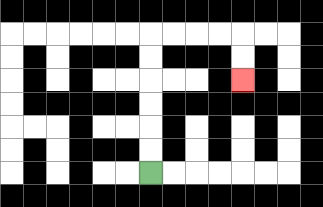{'start': '[6, 7]', 'end': '[10, 3]', 'path_directions': 'U,U,U,U,U,U,R,R,R,R,D,D', 'path_coordinates': '[[6, 7], [6, 6], [6, 5], [6, 4], [6, 3], [6, 2], [6, 1], [7, 1], [8, 1], [9, 1], [10, 1], [10, 2], [10, 3]]'}